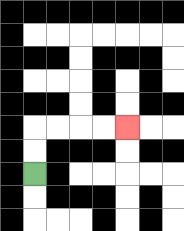{'start': '[1, 7]', 'end': '[5, 5]', 'path_directions': 'U,U,R,R,R,R', 'path_coordinates': '[[1, 7], [1, 6], [1, 5], [2, 5], [3, 5], [4, 5], [5, 5]]'}